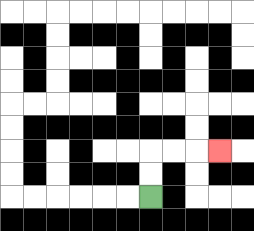{'start': '[6, 8]', 'end': '[9, 6]', 'path_directions': 'U,U,R,R,R', 'path_coordinates': '[[6, 8], [6, 7], [6, 6], [7, 6], [8, 6], [9, 6]]'}